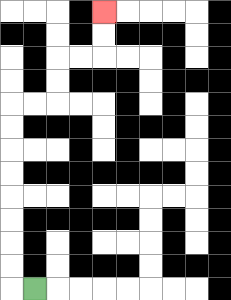{'start': '[1, 12]', 'end': '[4, 0]', 'path_directions': 'L,U,U,U,U,U,U,U,U,R,R,U,U,R,R,U,U', 'path_coordinates': '[[1, 12], [0, 12], [0, 11], [0, 10], [0, 9], [0, 8], [0, 7], [0, 6], [0, 5], [0, 4], [1, 4], [2, 4], [2, 3], [2, 2], [3, 2], [4, 2], [4, 1], [4, 0]]'}